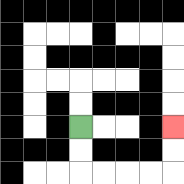{'start': '[3, 5]', 'end': '[7, 5]', 'path_directions': 'D,D,R,R,R,R,U,U', 'path_coordinates': '[[3, 5], [3, 6], [3, 7], [4, 7], [5, 7], [6, 7], [7, 7], [7, 6], [7, 5]]'}